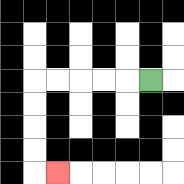{'start': '[6, 3]', 'end': '[2, 7]', 'path_directions': 'L,L,L,L,L,D,D,D,D,R', 'path_coordinates': '[[6, 3], [5, 3], [4, 3], [3, 3], [2, 3], [1, 3], [1, 4], [1, 5], [1, 6], [1, 7], [2, 7]]'}